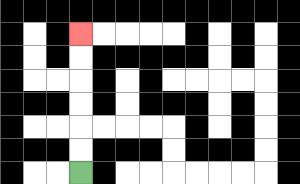{'start': '[3, 7]', 'end': '[3, 1]', 'path_directions': 'U,U,U,U,U,U', 'path_coordinates': '[[3, 7], [3, 6], [3, 5], [3, 4], [3, 3], [3, 2], [3, 1]]'}